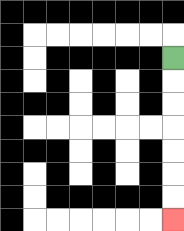{'start': '[7, 2]', 'end': '[7, 9]', 'path_directions': 'D,D,D,D,D,D,D', 'path_coordinates': '[[7, 2], [7, 3], [7, 4], [7, 5], [7, 6], [7, 7], [7, 8], [7, 9]]'}